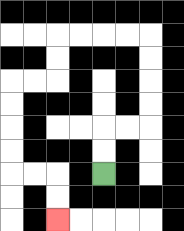{'start': '[4, 7]', 'end': '[2, 9]', 'path_directions': 'U,U,R,R,U,U,U,U,L,L,L,L,D,D,L,L,D,D,D,D,R,R,D,D', 'path_coordinates': '[[4, 7], [4, 6], [4, 5], [5, 5], [6, 5], [6, 4], [6, 3], [6, 2], [6, 1], [5, 1], [4, 1], [3, 1], [2, 1], [2, 2], [2, 3], [1, 3], [0, 3], [0, 4], [0, 5], [0, 6], [0, 7], [1, 7], [2, 7], [2, 8], [2, 9]]'}